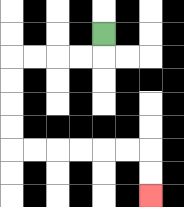{'start': '[4, 1]', 'end': '[6, 8]', 'path_directions': 'D,L,L,L,L,D,D,D,D,R,R,R,R,R,R,D,D', 'path_coordinates': '[[4, 1], [4, 2], [3, 2], [2, 2], [1, 2], [0, 2], [0, 3], [0, 4], [0, 5], [0, 6], [1, 6], [2, 6], [3, 6], [4, 6], [5, 6], [6, 6], [6, 7], [6, 8]]'}